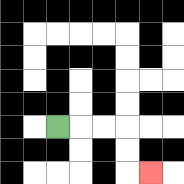{'start': '[2, 5]', 'end': '[6, 7]', 'path_directions': 'R,R,R,D,D,R', 'path_coordinates': '[[2, 5], [3, 5], [4, 5], [5, 5], [5, 6], [5, 7], [6, 7]]'}